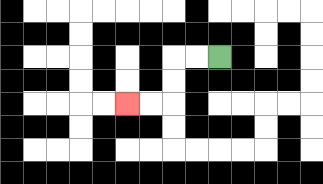{'start': '[9, 2]', 'end': '[5, 4]', 'path_directions': 'L,L,D,D,L,L', 'path_coordinates': '[[9, 2], [8, 2], [7, 2], [7, 3], [7, 4], [6, 4], [5, 4]]'}